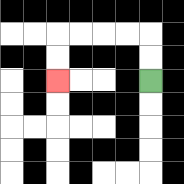{'start': '[6, 3]', 'end': '[2, 3]', 'path_directions': 'U,U,L,L,L,L,D,D', 'path_coordinates': '[[6, 3], [6, 2], [6, 1], [5, 1], [4, 1], [3, 1], [2, 1], [2, 2], [2, 3]]'}